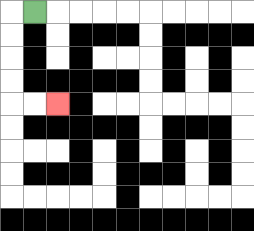{'start': '[1, 0]', 'end': '[2, 4]', 'path_directions': 'L,D,D,D,D,R,R', 'path_coordinates': '[[1, 0], [0, 0], [0, 1], [0, 2], [0, 3], [0, 4], [1, 4], [2, 4]]'}